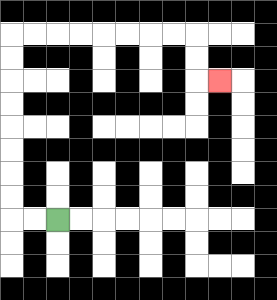{'start': '[2, 9]', 'end': '[9, 3]', 'path_directions': 'L,L,U,U,U,U,U,U,U,U,R,R,R,R,R,R,R,R,D,D,R', 'path_coordinates': '[[2, 9], [1, 9], [0, 9], [0, 8], [0, 7], [0, 6], [0, 5], [0, 4], [0, 3], [0, 2], [0, 1], [1, 1], [2, 1], [3, 1], [4, 1], [5, 1], [6, 1], [7, 1], [8, 1], [8, 2], [8, 3], [9, 3]]'}